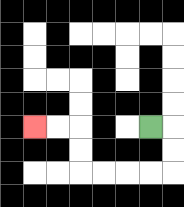{'start': '[6, 5]', 'end': '[1, 5]', 'path_directions': 'R,D,D,L,L,L,L,U,U,L,L', 'path_coordinates': '[[6, 5], [7, 5], [7, 6], [7, 7], [6, 7], [5, 7], [4, 7], [3, 7], [3, 6], [3, 5], [2, 5], [1, 5]]'}